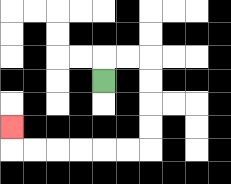{'start': '[4, 3]', 'end': '[0, 5]', 'path_directions': 'U,R,R,D,D,D,D,L,L,L,L,L,L,U', 'path_coordinates': '[[4, 3], [4, 2], [5, 2], [6, 2], [6, 3], [6, 4], [6, 5], [6, 6], [5, 6], [4, 6], [3, 6], [2, 6], [1, 6], [0, 6], [0, 5]]'}